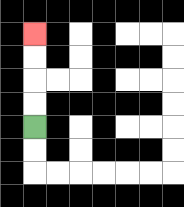{'start': '[1, 5]', 'end': '[1, 1]', 'path_directions': 'U,U,U,U', 'path_coordinates': '[[1, 5], [1, 4], [1, 3], [1, 2], [1, 1]]'}